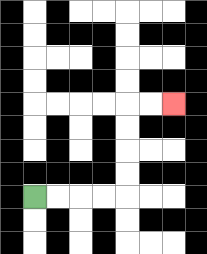{'start': '[1, 8]', 'end': '[7, 4]', 'path_directions': 'R,R,R,R,U,U,U,U,R,R', 'path_coordinates': '[[1, 8], [2, 8], [3, 8], [4, 8], [5, 8], [5, 7], [5, 6], [5, 5], [5, 4], [6, 4], [7, 4]]'}